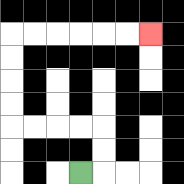{'start': '[3, 7]', 'end': '[6, 1]', 'path_directions': 'R,U,U,L,L,L,L,U,U,U,U,R,R,R,R,R,R', 'path_coordinates': '[[3, 7], [4, 7], [4, 6], [4, 5], [3, 5], [2, 5], [1, 5], [0, 5], [0, 4], [0, 3], [0, 2], [0, 1], [1, 1], [2, 1], [3, 1], [4, 1], [5, 1], [6, 1]]'}